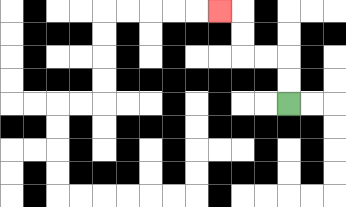{'start': '[12, 4]', 'end': '[9, 0]', 'path_directions': 'U,U,L,L,U,U,L', 'path_coordinates': '[[12, 4], [12, 3], [12, 2], [11, 2], [10, 2], [10, 1], [10, 0], [9, 0]]'}